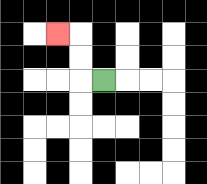{'start': '[4, 3]', 'end': '[2, 1]', 'path_directions': 'L,U,U,L', 'path_coordinates': '[[4, 3], [3, 3], [3, 2], [3, 1], [2, 1]]'}